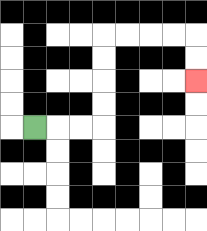{'start': '[1, 5]', 'end': '[8, 3]', 'path_directions': 'R,R,R,U,U,U,U,R,R,R,R,D,D', 'path_coordinates': '[[1, 5], [2, 5], [3, 5], [4, 5], [4, 4], [4, 3], [4, 2], [4, 1], [5, 1], [6, 1], [7, 1], [8, 1], [8, 2], [8, 3]]'}